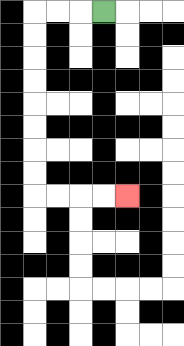{'start': '[4, 0]', 'end': '[5, 8]', 'path_directions': 'L,L,L,D,D,D,D,D,D,D,D,R,R,R,R', 'path_coordinates': '[[4, 0], [3, 0], [2, 0], [1, 0], [1, 1], [1, 2], [1, 3], [1, 4], [1, 5], [1, 6], [1, 7], [1, 8], [2, 8], [3, 8], [4, 8], [5, 8]]'}